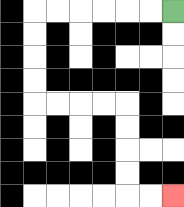{'start': '[7, 0]', 'end': '[7, 8]', 'path_directions': 'L,L,L,L,L,L,D,D,D,D,R,R,R,R,D,D,D,D,R,R', 'path_coordinates': '[[7, 0], [6, 0], [5, 0], [4, 0], [3, 0], [2, 0], [1, 0], [1, 1], [1, 2], [1, 3], [1, 4], [2, 4], [3, 4], [4, 4], [5, 4], [5, 5], [5, 6], [5, 7], [5, 8], [6, 8], [7, 8]]'}